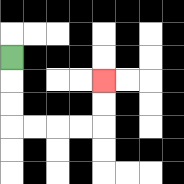{'start': '[0, 2]', 'end': '[4, 3]', 'path_directions': 'D,D,D,R,R,R,R,U,U', 'path_coordinates': '[[0, 2], [0, 3], [0, 4], [0, 5], [1, 5], [2, 5], [3, 5], [4, 5], [4, 4], [4, 3]]'}